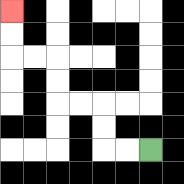{'start': '[6, 6]', 'end': '[0, 0]', 'path_directions': 'L,L,U,U,L,L,U,U,L,L,U,U', 'path_coordinates': '[[6, 6], [5, 6], [4, 6], [4, 5], [4, 4], [3, 4], [2, 4], [2, 3], [2, 2], [1, 2], [0, 2], [0, 1], [0, 0]]'}